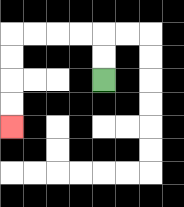{'start': '[4, 3]', 'end': '[0, 5]', 'path_directions': 'U,U,L,L,L,L,D,D,D,D', 'path_coordinates': '[[4, 3], [4, 2], [4, 1], [3, 1], [2, 1], [1, 1], [0, 1], [0, 2], [0, 3], [0, 4], [0, 5]]'}